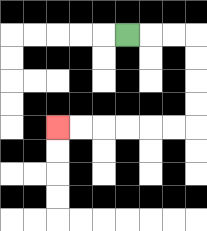{'start': '[5, 1]', 'end': '[2, 5]', 'path_directions': 'R,R,R,D,D,D,D,L,L,L,L,L,L', 'path_coordinates': '[[5, 1], [6, 1], [7, 1], [8, 1], [8, 2], [8, 3], [8, 4], [8, 5], [7, 5], [6, 5], [5, 5], [4, 5], [3, 5], [2, 5]]'}